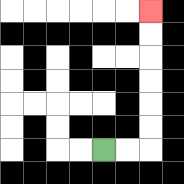{'start': '[4, 6]', 'end': '[6, 0]', 'path_directions': 'R,R,U,U,U,U,U,U', 'path_coordinates': '[[4, 6], [5, 6], [6, 6], [6, 5], [6, 4], [6, 3], [6, 2], [6, 1], [6, 0]]'}